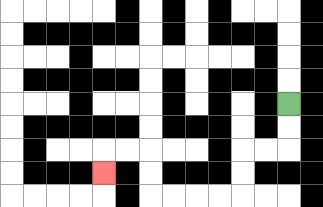{'start': '[12, 4]', 'end': '[4, 7]', 'path_directions': 'D,D,L,L,D,D,L,L,L,L,U,U,L,L,D', 'path_coordinates': '[[12, 4], [12, 5], [12, 6], [11, 6], [10, 6], [10, 7], [10, 8], [9, 8], [8, 8], [7, 8], [6, 8], [6, 7], [6, 6], [5, 6], [4, 6], [4, 7]]'}